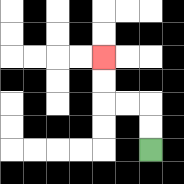{'start': '[6, 6]', 'end': '[4, 2]', 'path_directions': 'U,U,L,L,U,U', 'path_coordinates': '[[6, 6], [6, 5], [6, 4], [5, 4], [4, 4], [4, 3], [4, 2]]'}